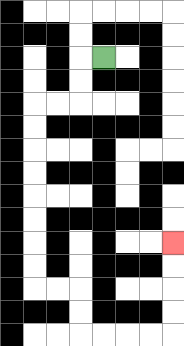{'start': '[4, 2]', 'end': '[7, 10]', 'path_directions': 'L,D,D,L,L,D,D,D,D,D,D,D,D,R,R,D,D,R,R,R,R,U,U,U,U', 'path_coordinates': '[[4, 2], [3, 2], [3, 3], [3, 4], [2, 4], [1, 4], [1, 5], [1, 6], [1, 7], [1, 8], [1, 9], [1, 10], [1, 11], [1, 12], [2, 12], [3, 12], [3, 13], [3, 14], [4, 14], [5, 14], [6, 14], [7, 14], [7, 13], [7, 12], [7, 11], [7, 10]]'}